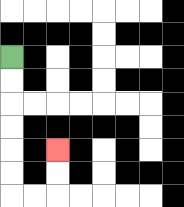{'start': '[0, 2]', 'end': '[2, 6]', 'path_directions': 'D,D,D,D,D,D,R,R,U,U', 'path_coordinates': '[[0, 2], [0, 3], [0, 4], [0, 5], [0, 6], [0, 7], [0, 8], [1, 8], [2, 8], [2, 7], [2, 6]]'}